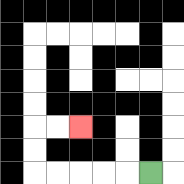{'start': '[6, 7]', 'end': '[3, 5]', 'path_directions': 'L,L,L,L,L,U,U,R,R', 'path_coordinates': '[[6, 7], [5, 7], [4, 7], [3, 7], [2, 7], [1, 7], [1, 6], [1, 5], [2, 5], [3, 5]]'}